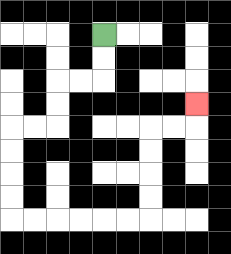{'start': '[4, 1]', 'end': '[8, 4]', 'path_directions': 'D,D,L,L,D,D,L,L,D,D,D,D,R,R,R,R,R,R,U,U,U,U,R,R,U', 'path_coordinates': '[[4, 1], [4, 2], [4, 3], [3, 3], [2, 3], [2, 4], [2, 5], [1, 5], [0, 5], [0, 6], [0, 7], [0, 8], [0, 9], [1, 9], [2, 9], [3, 9], [4, 9], [5, 9], [6, 9], [6, 8], [6, 7], [6, 6], [6, 5], [7, 5], [8, 5], [8, 4]]'}